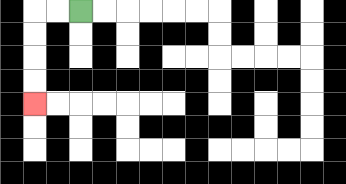{'start': '[3, 0]', 'end': '[1, 4]', 'path_directions': 'L,L,D,D,D,D', 'path_coordinates': '[[3, 0], [2, 0], [1, 0], [1, 1], [1, 2], [1, 3], [1, 4]]'}